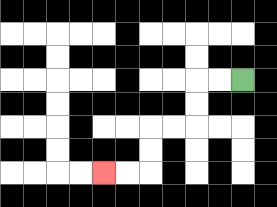{'start': '[10, 3]', 'end': '[4, 7]', 'path_directions': 'L,L,D,D,L,L,D,D,L,L', 'path_coordinates': '[[10, 3], [9, 3], [8, 3], [8, 4], [8, 5], [7, 5], [6, 5], [6, 6], [6, 7], [5, 7], [4, 7]]'}